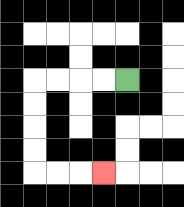{'start': '[5, 3]', 'end': '[4, 7]', 'path_directions': 'L,L,L,L,D,D,D,D,R,R,R', 'path_coordinates': '[[5, 3], [4, 3], [3, 3], [2, 3], [1, 3], [1, 4], [1, 5], [1, 6], [1, 7], [2, 7], [3, 7], [4, 7]]'}